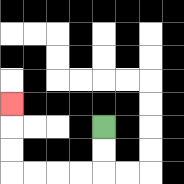{'start': '[4, 5]', 'end': '[0, 4]', 'path_directions': 'D,D,L,L,L,L,U,U,U', 'path_coordinates': '[[4, 5], [4, 6], [4, 7], [3, 7], [2, 7], [1, 7], [0, 7], [0, 6], [0, 5], [0, 4]]'}